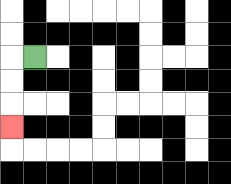{'start': '[1, 2]', 'end': '[0, 5]', 'path_directions': 'L,D,D,D', 'path_coordinates': '[[1, 2], [0, 2], [0, 3], [0, 4], [0, 5]]'}